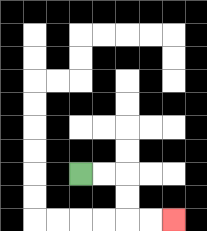{'start': '[3, 7]', 'end': '[7, 9]', 'path_directions': 'R,R,D,D,R,R', 'path_coordinates': '[[3, 7], [4, 7], [5, 7], [5, 8], [5, 9], [6, 9], [7, 9]]'}